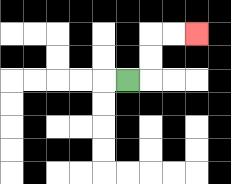{'start': '[5, 3]', 'end': '[8, 1]', 'path_directions': 'R,U,U,R,R', 'path_coordinates': '[[5, 3], [6, 3], [6, 2], [6, 1], [7, 1], [8, 1]]'}